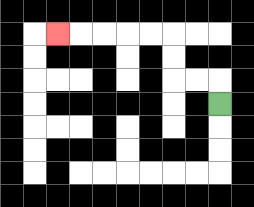{'start': '[9, 4]', 'end': '[2, 1]', 'path_directions': 'U,L,L,U,U,L,L,L,L,L', 'path_coordinates': '[[9, 4], [9, 3], [8, 3], [7, 3], [7, 2], [7, 1], [6, 1], [5, 1], [4, 1], [3, 1], [2, 1]]'}